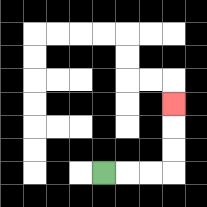{'start': '[4, 7]', 'end': '[7, 4]', 'path_directions': 'R,R,R,U,U,U', 'path_coordinates': '[[4, 7], [5, 7], [6, 7], [7, 7], [7, 6], [7, 5], [7, 4]]'}